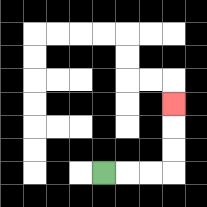{'start': '[4, 7]', 'end': '[7, 4]', 'path_directions': 'R,R,R,U,U,U', 'path_coordinates': '[[4, 7], [5, 7], [6, 7], [7, 7], [7, 6], [7, 5], [7, 4]]'}